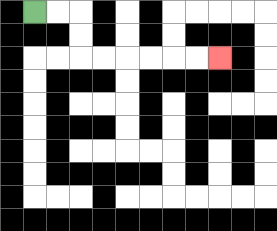{'start': '[1, 0]', 'end': '[9, 2]', 'path_directions': 'R,R,D,D,R,R,R,R,R,R', 'path_coordinates': '[[1, 0], [2, 0], [3, 0], [3, 1], [3, 2], [4, 2], [5, 2], [6, 2], [7, 2], [8, 2], [9, 2]]'}